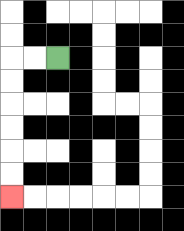{'start': '[2, 2]', 'end': '[0, 8]', 'path_directions': 'L,L,D,D,D,D,D,D', 'path_coordinates': '[[2, 2], [1, 2], [0, 2], [0, 3], [0, 4], [0, 5], [0, 6], [0, 7], [0, 8]]'}